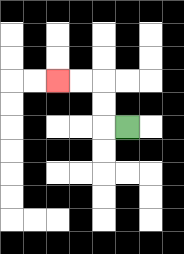{'start': '[5, 5]', 'end': '[2, 3]', 'path_directions': 'L,U,U,L,L', 'path_coordinates': '[[5, 5], [4, 5], [4, 4], [4, 3], [3, 3], [2, 3]]'}